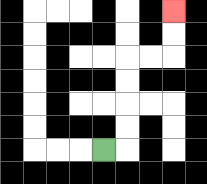{'start': '[4, 6]', 'end': '[7, 0]', 'path_directions': 'R,U,U,U,U,R,R,U,U', 'path_coordinates': '[[4, 6], [5, 6], [5, 5], [5, 4], [5, 3], [5, 2], [6, 2], [7, 2], [7, 1], [7, 0]]'}